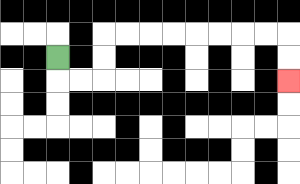{'start': '[2, 2]', 'end': '[12, 3]', 'path_directions': 'D,R,R,U,U,R,R,R,R,R,R,R,R,D,D', 'path_coordinates': '[[2, 2], [2, 3], [3, 3], [4, 3], [4, 2], [4, 1], [5, 1], [6, 1], [7, 1], [8, 1], [9, 1], [10, 1], [11, 1], [12, 1], [12, 2], [12, 3]]'}